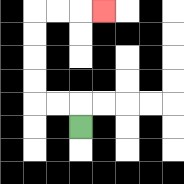{'start': '[3, 5]', 'end': '[4, 0]', 'path_directions': 'U,L,L,U,U,U,U,R,R,R', 'path_coordinates': '[[3, 5], [3, 4], [2, 4], [1, 4], [1, 3], [1, 2], [1, 1], [1, 0], [2, 0], [3, 0], [4, 0]]'}